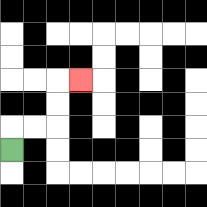{'start': '[0, 6]', 'end': '[3, 3]', 'path_directions': 'U,R,R,U,U,R', 'path_coordinates': '[[0, 6], [0, 5], [1, 5], [2, 5], [2, 4], [2, 3], [3, 3]]'}